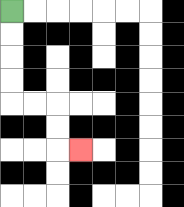{'start': '[0, 0]', 'end': '[3, 6]', 'path_directions': 'D,D,D,D,R,R,D,D,R', 'path_coordinates': '[[0, 0], [0, 1], [0, 2], [0, 3], [0, 4], [1, 4], [2, 4], [2, 5], [2, 6], [3, 6]]'}